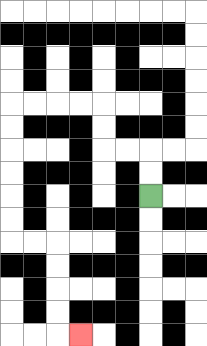{'start': '[6, 8]', 'end': '[3, 14]', 'path_directions': 'U,U,L,L,U,U,L,L,L,L,D,D,D,D,D,D,R,R,D,D,D,D,R', 'path_coordinates': '[[6, 8], [6, 7], [6, 6], [5, 6], [4, 6], [4, 5], [4, 4], [3, 4], [2, 4], [1, 4], [0, 4], [0, 5], [0, 6], [0, 7], [0, 8], [0, 9], [0, 10], [1, 10], [2, 10], [2, 11], [2, 12], [2, 13], [2, 14], [3, 14]]'}